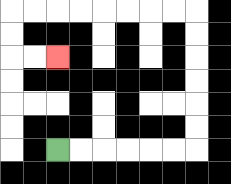{'start': '[2, 6]', 'end': '[2, 2]', 'path_directions': 'R,R,R,R,R,R,U,U,U,U,U,U,L,L,L,L,L,L,L,L,D,D,R,R', 'path_coordinates': '[[2, 6], [3, 6], [4, 6], [5, 6], [6, 6], [7, 6], [8, 6], [8, 5], [8, 4], [8, 3], [8, 2], [8, 1], [8, 0], [7, 0], [6, 0], [5, 0], [4, 0], [3, 0], [2, 0], [1, 0], [0, 0], [0, 1], [0, 2], [1, 2], [2, 2]]'}